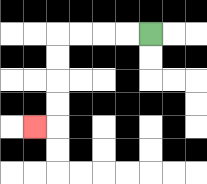{'start': '[6, 1]', 'end': '[1, 5]', 'path_directions': 'L,L,L,L,D,D,D,D,L', 'path_coordinates': '[[6, 1], [5, 1], [4, 1], [3, 1], [2, 1], [2, 2], [2, 3], [2, 4], [2, 5], [1, 5]]'}